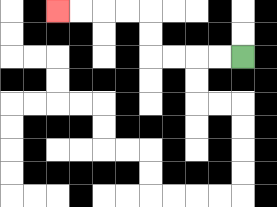{'start': '[10, 2]', 'end': '[2, 0]', 'path_directions': 'L,L,L,L,U,U,L,L,L,L', 'path_coordinates': '[[10, 2], [9, 2], [8, 2], [7, 2], [6, 2], [6, 1], [6, 0], [5, 0], [4, 0], [3, 0], [2, 0]]'}